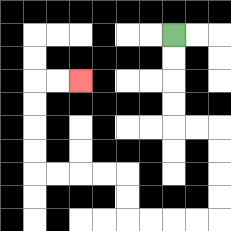{'start': '[7, 1]', 'end': '[3, 3]', 'path_directions': 'D,D,D,D,R,R,D,D,D,D,L,L,L,L,U,U,L,L,L,L,U,U,U,U,R,R', 'path_coordinates': '[[7, 1], [7, 2], [7, 3], [7, 4], [7, 5], [8, 5], [9, 5], [9, 6], [9, 7], [9, 8], [9, 9], [8, 9], [7, 9], [6, 9], [5, 9], [5, 8], [5, 7], [4, 7], [3, 7], [2, 7], [1, 7], [1, 6], [1, 5], [1, 4], [1, 3], [2, 3], [3, 3]]'}